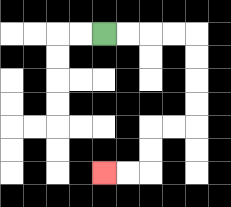{'start': '[4, 1]', 'end': '[4, 7]', 'path_directions': 'R,R,R,R,D,D,D,D,L,L,D,D,L,L', 'path_coordinates': '[[4, 1], [5, 1], [6, 1], [7, 1], [8, 1], [8, 2], [8, 3], [8, 4], [8, 5], [7, 5], [6, 5], [6, 6], [6, 7], [5, 7], [4, 7]]'}